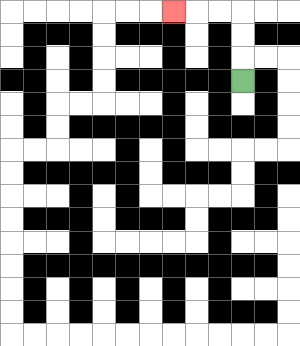{'start': '[10, 3]', 'end': '[7, 0]', 'path_directions': 'U,U,U,L,L,L', 'path_coordinates': '[[10, 3], [10, 2], [10, 1], [10, 0], [9, 0], [8, 0], [7, 0]]'}